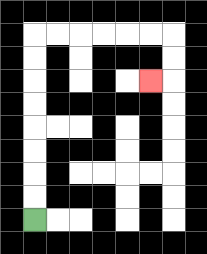{'start': '[1, 9]', 'end': '[6, 3]', 'path_directions': 'U,U,U,U,U,U,U,U,R,R,R,R,R,R,D,D,L', 'path_coordinates': '[[1, 9], [1, 8], [1, 7], [1, 6], [1, 5], [1, 4], [1, 3], [1, 2], [1, 1], [2, 1], [3, 1], [4, 1], [5, 1], [6, 1], [7, 1], [7, 2], [7, 3], [6, 3]]'}